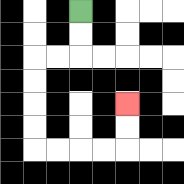{'start': '[3, 0]', 'end': '[5, 4]', 'path_directions': 'D,D,L,L,D,D,D,D,R,R,R,R,U,U', 'path_coordinates': '[[3, 0], [3, 1], [3, 2], [2, 2], [1, 2], [1, 3], [1, 4], [1, 5], [1, 6], [2, 6], [3, 6], [4, 6], [5, 6], [5, 5], [5, 4]]'}